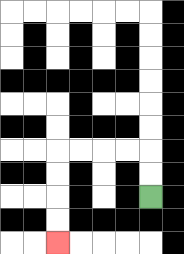{'start': '[6, 8]', 'end': '[2, 10]', 'path_directions': 'U,U,L,L,L,L,D,D,D,D', 'path_coordinates': '[[6, 8], [6, 7], [6, 6], [5, 6], [4, 6], [3, 6], [2, 6], [2, 7], [2, 8], [2, 9], [2, 10]]'}